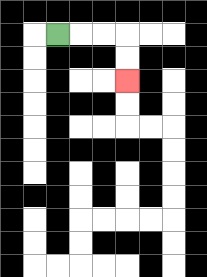{'start': '[2, 1]', 'end': '[5, 3]', 'path_directions': 'R,R,R,D,D', 'path_coordinates': '[[2, 1], [3, 1], [4, 1], [5, 1], [5, 2], [5, 3]]'}